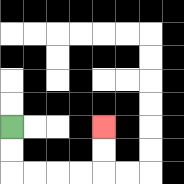{'start': '[0, 5]', 'end': '[4, 5]', 'path_directions': 'D,D,R,R,R,R,U,U', 'path_coordinates': '[[0, 5], [0, 6], [0, 7], [1, 7], [2, 7], [3, 7], [4, 7], [4, 6], [4, 5]]'}